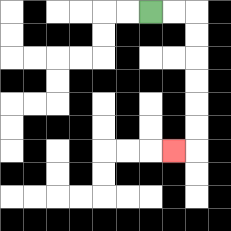{'start': '[6, 0]', 'end': '[7, 6]', 'path_directions': 'R,R,D,D,D,D,D,D,L', 'path_coordinates': '[[6, 0], [7, 0], [8, 0], [8, 1], [8, 2], [8, 3], [8, 4], [8, 5], [8, 6], [7, 6]]'}